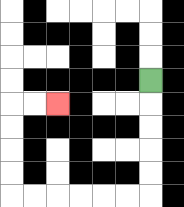{'start': '[6, 3]', 'end': '[2, 4]', 'path_directions': 'D,D,D,D,D,L,L,L,L,L,L,U,U,U,U,R,R', 'path_coordinates': '[[6, 3], [6, 4], [6, 5], [6, 6], [6, 7], [6, 8], [5, 8], [4, 8], [3, 8], [2, 8], [1, 8], [0, 8], [0, 7], [0, 6], [0, 5], [0, 4], [1, 4], [2, 4]]'}